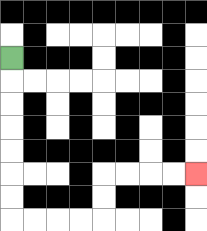{'start': '[0, 2]', 'end': '[8, 7]', 'path_directions': 'D,D,D,D,D,D,D,R,R,R,R,U,U,R,R,R,R', 'path_coordinates': '[[0, 2], [0, 3], [0, 4], [0, 5], [0, 6], [0, 7], [0, 8], [0, 9], [1, 9], [2, 9], [3, 9], [4, 9], [4, 8], [4, 7], [5, 7], [6, 7], [7, 7], [8, 7]]'}